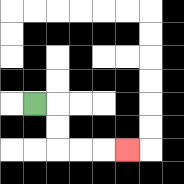{'start': '[1, 4]', 'end': '[5, 6]', 'path_directions': 'R,D,D,R,R,R', 'path_coordinates': '[[1, 4], [2, 4], [2, 5], [2, 6], [3, 6], [4, 6], [5, 6]]'}